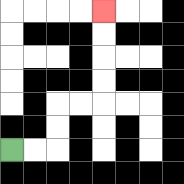{'start': '[0, 6]', 'end': '[4, 0]', 'path_directions': 'R,R,U,U,R,R,U,U,U,U', 'path_coordinates': '[[0, 6], [1, 6], [2, 6], [2, 5], [2, 4], [3, 4], [4, 4], [4, 3], [4, 2], [4, 1], [4, 0]]'}